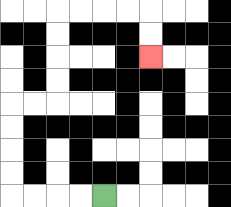{'start': '[4, 8]', 'end': '[6, 2]', 'path_directions': 'L,L,L,L,U,U,U,U,R,R,U,U,U,U,R,R,R,R,D,D', 'path_coordinates': '[[4, 8], [3, 8], [2, 8], [1, 8], [0, 8], [0, 7], [0, 6], [0, 5], [0, 4], [1, 4], [2, 4], [2, 3], [2, 2], [2, 1], [2, 0], [3, 0], [4, 0], [5, 0], [6, 0], [6, 1], [6, 2]]'}